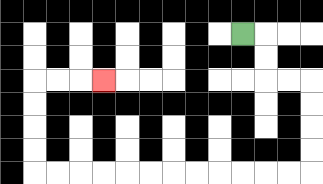{'start': '[10, 1]', 'end': '[4, 3]', 'path_directions': 'R,D,D,R,R,D,D,D,D,L,L,L,L,L,L,L,L,L,L,L,L,U,U,U,U,R,R,R', 'path_coordinates': '[[10, 1], [11, 1], [11, 2], [11, 3], [12, 3], [13, 3], [13, 4], [13, 5], [13, 6], [13, 7], [12, 7], [11, 7], [10, 7], [9, 7], [8, 7], [7, 7], [6, 7], [5, 7], [4, 7], [3, 7], [2, 7], [1, 7], [1, 6], [1, 5], [1, 4], [1, 3], [2, 3], [3, 3], [4, 3]]'}